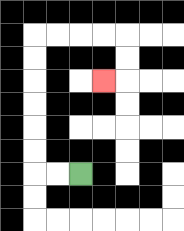{'start': '[3, 7]', 'end': '[4, 3]', 'path_directions': 'L,L,U,U,U,U,U,U,R,R,R,R,D,D,L', 'path_coordinates': '[[3, 7], [2, 7], [1, 7], [1, 6], [1, 5], [1, 4], [1, 3], [1, 2], [1, 1], [2, 1], [3, 1], [4, 1], [5, 1], [5, 2], [5, 3], [4, 3]]'}